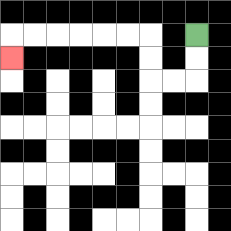{'start': '[8, 1]', 'end': '[0, 2]', 'path_directions': 'D,D,L,L,U,U,L,L,L,L,L,L,D', 'path_coordinates': '[[8, 1], [8, 2], [8, 3], [7, 3], [6, 3], [6, 2], [6, 1], [5, 1], [4, 1], [3, 1], [2, 1], [1, 1], [0, 1], [0, 2]]'}